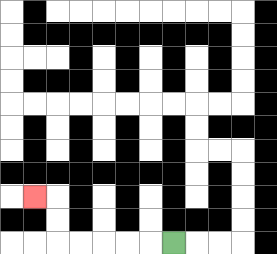{'start': '[7, 10]', 'end': '[1, 8]', 'path_directions': 'L,L,L,L,L,U,U,L', 'path_coordinates': '[[7, 10], [6, 10], [5, 10], [4, 10], [3, 10], [2, 10], [2, 9], [2, 8], [1, 8]]'}